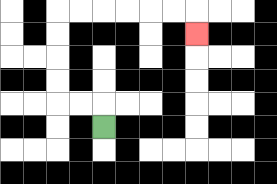{'start': '[4, 5]', 'end': '[8, 1]', 'path_directions': 'U,L,L,U,U,U,U,R,R,R,R,R,R,D', 'path_coordinates': '[[4, 5], [4, 4], [3, 4], [2, 4], [2, 3], [2, 2], [2, 1], [2, 0], [3, 0], [4, 0], [5, 0], [6, 0], [7, 0], [8, 0], [8, 1]]'}